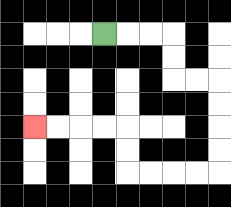{'start': '[4, 1]', 'end': '[1, 5]', 'path_directions': 'R,R,R,D,D,R,R,D,D,D,D,L,L,L,L,U,U,L,L,L,L', 'path_coordinates': '[[4, 1], [5, 1], [6, 1], [7, 1], [7, 2], [7, 3], [8, 3], [9, 3], [9, 4], [9, 5], [9, 6], [9, 7], [8, 7], [7, 7], [6, 7], [5, 7], [5, 6], [5, 5], [4, 5], [3, 5], [2, 5], [1, 5]]'}